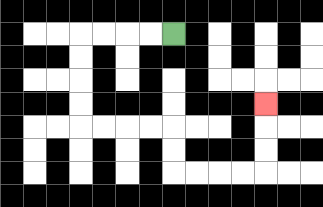{'start': '[7, 1]', 'end': '[11, 4]', 'path_directions': 'L,L,L,L,D,D,D,D,R,R,R,R,D,D,R,R,R,R,U,U,U', 'path_coordinates': '[[7, 1], [6, 1], [5, 1], [4, 1], [3, 1], [3, 2], [3, 3], [3, 4], [3, 5], [4, 5], [5, 5], [6, 5], [7, 5], [7, 6], [7, 7], [8, 7], [9, 7], [10, 7], [11, 7], [11, 6], [11, 5], [11, 4]]'}